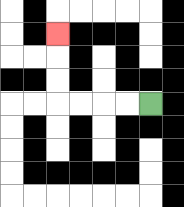{'start': '[6, 4]', 'end': '[2, 1]', 'path_directions': 'L,L,L,L,U,U,U', 'path_coordinates': '[[6, 4], [5, 4], [4, 4], [3, 4], [2, 4], [2, 3], [2, 2], [2, 1]]'}